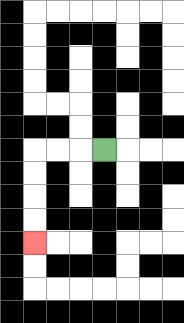{'start': '[4, 6]', 'end': '[1, 10]', 'path_directions': 'L,L,L,D,D,D,D', 'path_coordinates': '[[4, 6], [3, 6], [2, 6], [1, 6], [1, 7], [1, 8], [1, 9], [1, 10]]'}